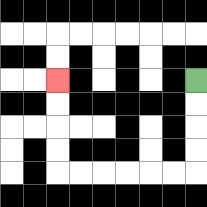{'start': '[8, 3]', 'end': '[2, 3]', 'path_directions': 'D,D,D,D,L,L,L,L,L,L,U,U,U,U', 'path_coordinates': '[[8, 3], [8, 4], [8, 5], [8, 6], [8, 7], [7, 7], [6, 7], [5, 7], [4, 7], [3, 7], [2, 7], [2, 6], [2, 5], [2, 4], [2, 3]]'}